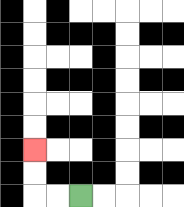{'start': '[3, 8]', 'end': '[1, 6]', 'path_directions': 'L,L,U,U', 'path_coordinates': '[[3, 8], [2, 8], [1, 8], [1, 7], [1, 6]]'}